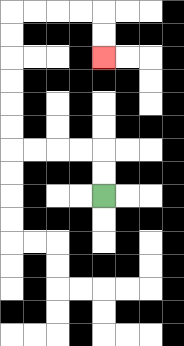{'start': '[4, 8]', 'end': '[4, 2]', 'path_directions': 'U,U,L,L,L,L,U,U,U,U,U,U,R,R,R,R,D,D', 'path_coordinates': '[[4, 8], [4, 7], [4, 6], [3, 6], [2, 6], [1, 6], [0, 6], [0, 5], [0, 4], [0, 3], [0, 2], [0, 1], [0, 0], [1, 0], [2, 0], [3, 0], [4, 0], [4, 1], [4, 2]]'}